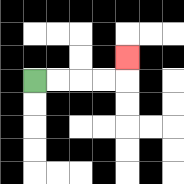{'start': '[1, 3]', 'end': '[5, 2]', 'path_directions': 'R,R,R,R,U', 'path_coordinates': '[[1, 3], [2, 3], [3, 3], [4, 3], [5, 3], [5, 2]]'}